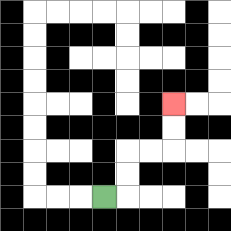{'start': '[4, 8]', 'end': '[7, 4]', 'path_directions': 'R,U,U,R,R,U,U', 'path_coordinates': '[[4, 8], [5, 8], [5, 7], [5, 6], [6, 6], [7, 6], [7, 5], [7, 4]]'}